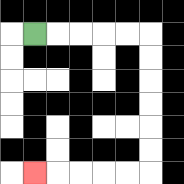{'start': '[1, 1]', 'end': '[1, 7]', 'path_directions': 'R,R,R,R,R,D,D,D,D,D,D,L,L,L,L,L', 'path_coordinates': '[[1, 1], [2, 1], [3, 1], [4, 1], [5, 1], [6, 1], [6, 2], [6, 3], [6, 4], [6, 5], [6, 6], [6, 7], [5, 7], [4, 7], [3, 7], [2, 7], [1, 7]]'}